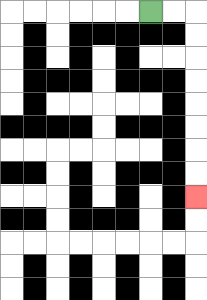{'start': '[6, 0]', 'end': '[8, 8]', 'path_directions': 'R,R,D,D,D,D,D,D,D,D', 'path_coordinates': '[[6, 0], [7, 0], [8, 0], [8, 1], [8, 2], [8, 3], [8, 4], [8, 5], [8, 6], [8, 7], [8, 8]]'}